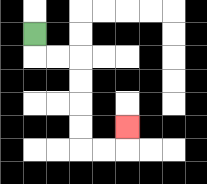{'start': '[1, 1]', 'end': '[5, 5]', 'path_directions': 'D,R,R,D,D,D,D,R,R,U', 'path_coordinates': '[[1, 1], [1, 2], [2, 2], [3, 2], [3, 3], [3, 4], [3, 5], [3, 6], [4, 6], [5, 6], [5, 5]]'}